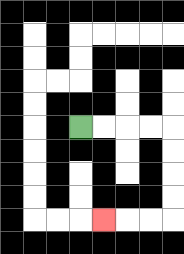{'start': '[3, 5]', 'end': '[4, 9]', 'path_directions': 'R,R,R,R,D,D,D,D,L,L,L', 'path_coordinates': '[[3, 5], [4, 5], [5, 5], [6, 5], [7, 5], [7, 6], [7, 7], [7, 8], [7, 9], [6, 9], [5, 9], [4, 9]]'}